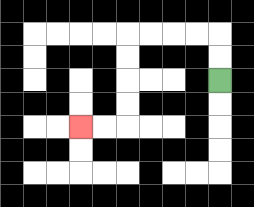{'start': '[9, 3]', 'end': '[3, 5]', 'path_directions': 'U,U,L,L,L,L,D,D,D,D,L,L', 'path_coordinates': '[[9, 3], [9, 2], [9, 1], [8, 1], [7, 1], [6, 1], [5, 1], [5, 2], [5, 3], [5, 4], [5, 5], [4, 5], [3, 5]]'}